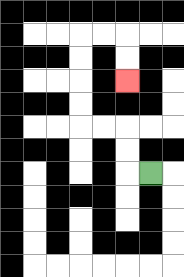{'start': '[6, 7]', 'end': '[5, 3]', 'path_directions': 'L,U,U,L,L,U,U,U,U,R,R,D,D', 'path_coordinates': '[[6, 7], [5, 7], [5, 6], [5, 5], [4, 5], [3, 5], [3, 4], [3, 3], [3, 2], [3, 1], [4, 1], [5, 1], [5, 2], [5, 3]]'}